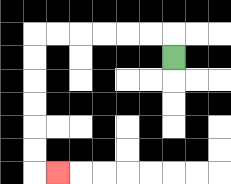{'start': '[7, 2]', 'end': '[2, 7]', 'path_directions': 'U,L,L,L,L,L,L,D,D,D,D,D,D,R', 'path_coordinates': '[[7, 2], [7, 1], [6, 1], [5, 1], [4, 1], [3, 1], [2, 1], [1, 1], [1, 2], [1, 3], [1, 4], [1, 5], [1, 6], [1, 7], [2, 7]]'}